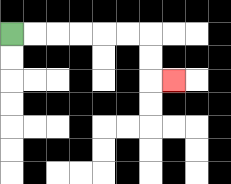{'start': '[0, 1]', 'end': '[7, 3]', 'path_directions': 'R,R,R,R,R,R,D,D,R', 'path_coordinates': '[[0, 1], [1, 1], [2, 1], [3, 1], [4, 1], [5, 1], [6, 1], [6, 2], [6, 3], [7, 3]]'}